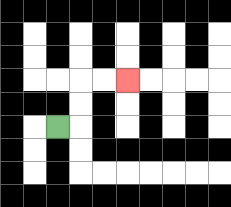{'start': '[2, 5]', 'end': '[5, 3]', 'path_directions': 'R,U,U,R,R', 'path_coordinates': '[[2, 5], [3, 5], [3, 4], [3, 3], [4, 3], [5, 3]]'}